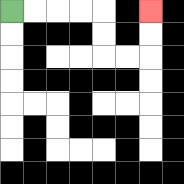{'start': '[0, 0]', 'end': '[6, 0]', 'path_directions': 'R,R,R,R,D,D,R,R,U,U', 'path_coordinates': '[[0, 0], [1, 0], [2, 0], [3, 0], [4, 0], [4, 1], [4, 2], [5, 2], [6, 2], [6, 1], [6, 0]]'}